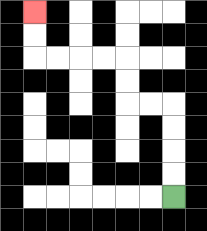{'start': '[7, 8]', 'end': '[1, 0]', 'path_directions': 'U,U,U,U,L,L,U,U,L,L,L,L,U,U', 'path_coordinates': '[[7, 8], [7, 7], [7, 6], [7, 5], [7, 4], [6, 4], [5, 4], [5, 3], [5, 2], [4, 2], [3, 2], [2, 2], [1, 2], [1, 1], [1, 0]]'}